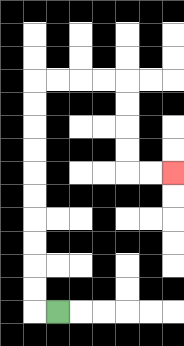{'start': '[2, 13]', 'end': '[7, 7]', 'path_directions': 'L,U,U,U,U,U,U,U,U,U,U,R,R,R,R,D,D,D,D,R,R', 'path_coordinates': '[[2, 13], [1, 13], [1, 12], [1, 11], [1, 10], [1, 9], [1, 8], [1, 7], [1, 6], [1, 5], [1, 4], [1, 3], [2, 3], [3, 3], [4, 3], [5, 3], [5, 4], [5, 5], [5, 6], [5, 7], [6, 7], [7, 7]]'}